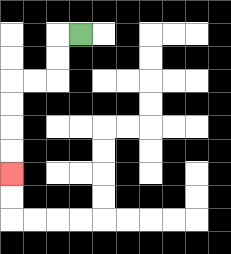{'start': '[3, 1]', 'end': '[0, 7]', 'path_directions': 'L,D,D,L,L,D,D,D,D', 'path_coordinates': '[[3, 1], [2, 1], [2, 2], [2, 3], [1, 3], [0, 3], [0, 4], [0, 5], [0, 6], [0, 7]]'}